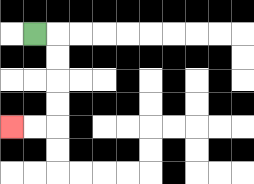{'start': '[1, 1]', 'end': '[0, 5]', 'path_directions': 'R,D,D,D,D,L,L', 'path_coordinates': '[[1, 1], [2, 1], [2, 2], [2, 3], [2, 4], [2, 5], [1, 5], [0, 5]]'}